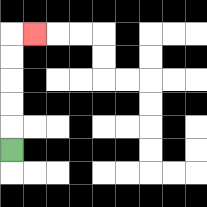{'start': '[0, 6]', 'end': '[1, 1]', 'path_directions': 'U,U,U,U,U,R', 'path_coordinates': '[[0, 6], [0, 5], [0, 4], [0, 3], [0, 2], [0, 1], [1, 1]]'}